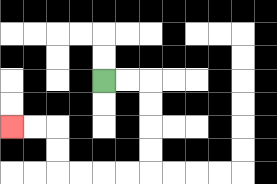{'start': '[4, 3]', 'end': '[0, 5]', 'path_directions': 'R,R,D,D,D,D,L,L,L,L,U,U,L,L', 'path_coordinates': '[[4, 3], [5, 3], [6, 3], [6, 4], [6, 5], [6, 6], [6, 7], [5, 7], [4, 7], [3, 7], [2, 7], [2, 6], [2, 5], [1, 5], [0, 5]]'}